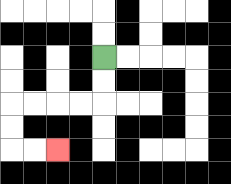{'start': '[4, 2]', 'end': '[2, 6]', 'path_directions': 'D,D,L,L,L,L,D,D,R,R', 'path_coordinates': '[[4, 2], [4, 3], [4, 4], [3, 4], [2, 4], [1, 4], [0, 4], [0, 5], [0, 6], [1, 6], [2, 6]]'}